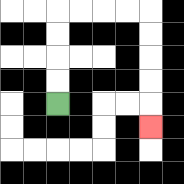{'start': '[2, 4]', 'end': '[6, 5]', 'path_directions': 'U,U,U,U,R,R,R,R,D,D,D,D,D', 'path_coordinates': '[[2, 4], [2, 3], [2, 2], [2, 1], [2, 0], [3, 0], [4, 0], [5, 0], [6, 0], [6, 1], [6, 2], [6, 3], [6, 4], [6, 5]]'}